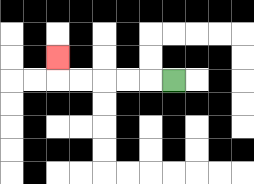{'start': '[7, 3]', 'end': '[2, 2]', 'path_directions': 'L,L,L,L,L,U', 'path_coordinates': '[[7, 3], [6, 3], [5, 3], [4, 3], [3, 3], [2, 3], [2, 2]]'}